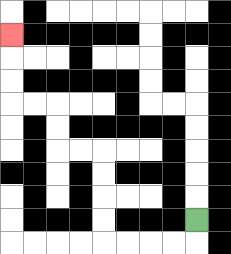{'start': '[8, 9]', 'end': '[0, 1]', 'path_directions': 'D,L,L,L,L,U,U,U,U,L,L,U,U,L,L,U,U,U', 'path_coordinates': '[[8, 9], [8, 10], [7, 10], [6, 10], [5, 10], [4, 10], [4, 9], [4, 8], [4, 7], [4, 6], [3, 6], [2, 6], [2, 5], [2, 4], [1, 4], [0, 4], [0, 3], [0, 2], [0, 1]]'}